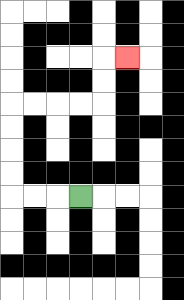{'start': '[3, 8]', 'end': '[5, 2]', 'path_directions': 'L,L,L,U,U,U,U,R,R,R,R,U,U,R', 'path_coordinates': '[[3, 8], [2, 8], [1, 8], [0, 8], [0, 7], [0, 6], [0, 5], [0, 4], [1, 4], [2, 4], [3, 4], [4, 4], [4, 3], [4, 2], [5, 2]]'}